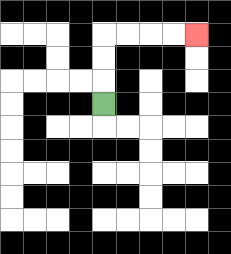{'start': '[4, 4]', 'end': '[8, 1]', 'path_directions': 'U,U,U,R,R,R,R', 'path_coordinates': '[[4, 4], [4, 3], [4, 2], [4, 1], [5, 1], [6, 1], [7, 1], [8, 1]]'}